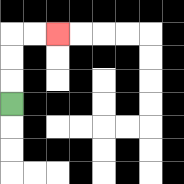{'start': '[0, 4]', 'end': '[2, 1]', 'path_directions': 'U,U,U,R,R', 'path_coordinates': '[[0, 4], [0, 3], [0, 2], [0, 1], [1, 1], [2, 1]]'}